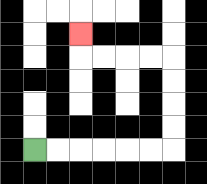{'start': '[1, 6]', 'end': '[3, 1]', 'path_directions': 'R,R,R,R,R,R,U,U,U,U,L,L,L,L,U', 'path_coordinates': '[[1, 6], [2, 6], [3, 6], [4, 6], [5, 6], [6, 6], [7, 6], [7, 5], [7, 4], [7, 3], [7, 2], [6, 2], [5, 2], [4, 2], [3, 2], [3, 1]]'}